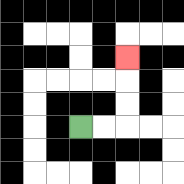{'start': '[3, 5]', 'end': '[5, 2]', 'path_directions': 'R,R,U,U,U', 'path_coordinates': '[[3, 5], [4, 5], [5, 5], [5, 4], [5, 3], [5, 2]]'}